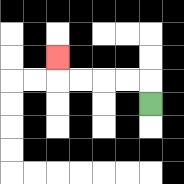{'start': '[6, 4]', 'end': '[2, 2]', 'path_directions': 'U,L,L,L,L,U', 'path_coordinates': '[[6, 4], [6, 3], [5, 3], [4, 3], [3, 3], [2, 3], [2, 2]]'}